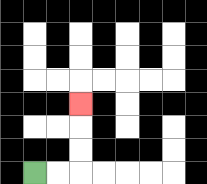{'start': '[1, 7]', 'end': '[3, 4]', 'path_directions': 'R,R,U,U,U', 'path_coordinates': '[[1, 7], [2, 7], [3, 7], [3, 6], [3, 5], [3, 4]]'}